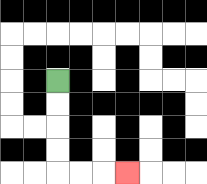{'start': '[2, 3]', 'end': '[5, 7]', 'path_directions': 'D,D,D,D,R,R,R', 'path_coordinates': '[[2, 3], [2, 4], [2, 5], [2, 6], [2, 7], [3, 7], [4, 7], [5, 7]]'}